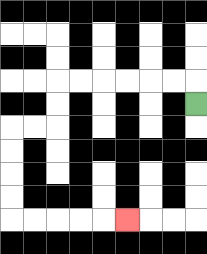{'start': '[8, 4]', 'end': '[5, 9]', 'path_directions': 'U,L,L,L,L,L,L,D,D,L,L,D,D,D,D,R,R,R,R,R', 'path_coordinates': '[[8, 4], [8, 3], [7, 3], [6, 3], [5, 3], [4, 3], [3, 3], [2, 3], [2, 4], [2, 5], [1, 5], [0, 5], [0, 6], [0, 7], [0, 8], [0, 9], [1, 9], [2, 9], [3, 9], [4, 9], [5, 9]]'}